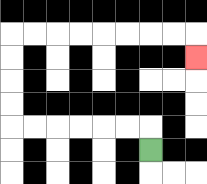{'start': '[6, 6]', 'end': '[8, 2]', 'path_directions': 'U,L,L,L,L,L,L,U,U,U,U,R,R,R,R,R,R,R,R,D', 'path_coordinates': '[[6, 6], [6, 5], [5, 5], [4, 5], [3, 5], [2, 5], [1, 5], [0, 5], [0, 4], [0, 3], [0, 2], [0, 1], [1, 1], [2, 1], [3, 1], [4, 1], [5, 1], [6, 1], [7, 1], [8, 1], [8, 2]]'}